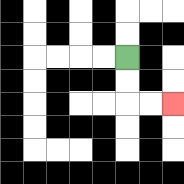{'start': '[5, 2]', 'end': '[7, 4]', 'path_directions': 'D,D,R,R', 'path_coordinates': '[[5, 2], [5, 3], [5, 4], [6, 4], [7, 4]]'}